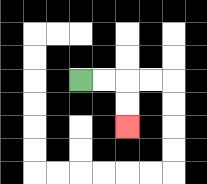{'start': '[3, 3]', 'end': '[5, 5]', 'path_directions': 'R,R,D,D', 'path_coordinates': '[[3, 3], [4, 3], [5, 3], [5, 4], [5, 5]]'}